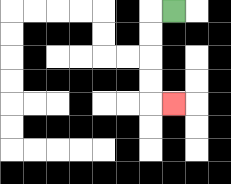{'start': '[7, 0]', 'end': '[7, 4]', 'path_directions': 'L,D,D,D,D,R', 'path_coordinates': '[[7, 0], [6, 0], [6, 1], [6, 2], [6, 3], [6, 4], [7, 4]]'}